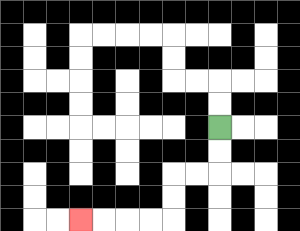{'start': '[9, 5]', 'end': '[3, 9]', 'path_directions': 'D,D,L,L,D,D,L,L,L,L', 'path_coordinates': '[[9, 5], [9, 6], [9, 7], [8, 7], [7, 7], [7, 8], [7, 9], [6, 9], [5, 9], [4, 9], [3, 9]]'}